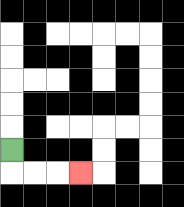{'start': '[0, 6]', 'end': '[3, 7]', 'path_directions': 'D,R,R,R', 'path_coordinates': '[[0, 6], [0, 7], [1, 7], [2, 7], [3, 7]]'}